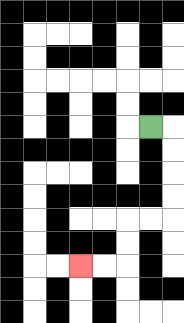{'start': '[6, 5]', 'end': '[3, 11]', 'path_directions': 'R,D,D,D,D,L,L,D,D,L,L', 'path_coordinates': '[[6, 5], [7, 5], [7, 6], [7, 7], [7, 8], [7, 9], [6, 9], [5, 9], [5, 10], [5, 11], [4, 11], [3, 11]]'}